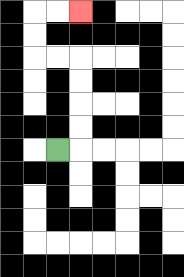{'start': '[2, 6]', 'end': '[3, 0]', 'path_directions': 'R,U,U,U,U,L,L,U,U,R,R', 'path_coordinates': '[[2, 6], [3, 6], [3, 5], [3, 4], [3, 3], [3, 2], [2, 2], [1, 2], [1, 1], [1, 0], [2, 0], [3, 0]]'}